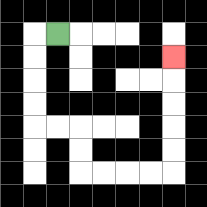{'start': '[2, 1]', 'end': '[7, 2]', 'path_directions': 'L,D,D,D,D,R,R,D,D,R,R,R,R,U,U,U,U,U', 'path_coordinates': '[[2, 1], [1, 1], [1, 2], [1, 3], [1, 4], [1, 5], [2, 5], [3, 5], [3, 6], [3, 7], [4, 7], [5, 7], [6, 7], [7, 7], [7, 6], [7, 5], [7, 4], [7, 3], [7, 2]]'}